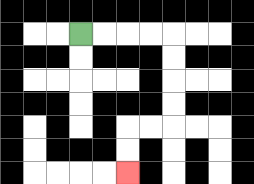{'start': '[3, 1]', 'end': '[5, 7]', 'path_directions': 'R,R,R,R,D,D,D,D,L,L,D,D', 'path_coordinates': '[[3, 1], [4, 1], [5, 1], [6, 1], [7, 1], [7, 2], [7, 3], [7, 4], [7, 5], [6, 5], [5, 5], [5, 6], [5, 7]]'}